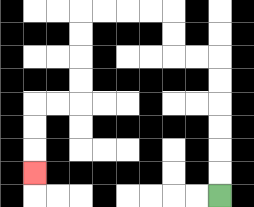{'start': '[9, 8]', 'end': '[1, 7]', 'path_directions': 'U,U,U,U,U,U,L,L,U,U,L,L,L,L,D,D,D,D,L,L,D,D,D', 'path_coordinates': '[[9, 8], [9, 7], [9, 6], [9, 5], [9, 4], [9, 3], [9, 2], [8, 2], [7, 2], [7, 1], [7, 0], [6, 0], [5, 0], [4, 0], [3, 0], [3, 1], [3, 2], [3, 3], [3, 4], [2, 4], [1, 4], [1, 5], [1, 6], [1, 7]]'}